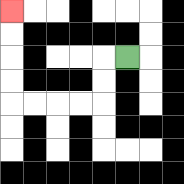{'start': '[5, 2]', 'end': '[0, 0]', 'path_directions': 'L,D,D,L,L,L,L,U,U,U,U', 'path_coordinates': '[[5, 2], [4, 2], [4, 3], [4, 4], [3, 4], [2, 4], [1, 4], [0, 4], [0, 3], [0, 2], [0, 1], [0, 0]]'}